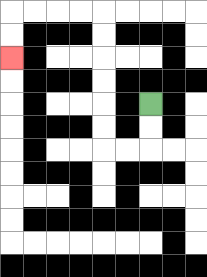{'start': '[6, 4]', 'end': '[0, 2]', 'path_directions': 'D,D,L,L,U,U,U,U,U,U,L,L,L,L,D,D', 'path_coordinates': '[[6, 4], [6, 5], [6, 6], [5, 6], [4, 6], [4, 5], [4, 4], [4, 3], [4, 2], [4, 1], [4, 0], [3, 0], [2, 0], [1, 0], [0, 0], [0, 1], [0, 2]]'}